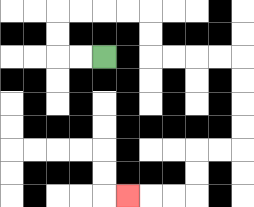{'start': '[4, 2]', 'end': '[5, 8]', 'path_directions': 'L,L,U,U,R,R,R,R,D,D,R,R,R,R,D,D,D,D,L,L,D,D,L,L,L', 'path_coordinates': '[[4, 2], [3, 2], [2, 2], [2, 1], [2, 0], [3, 0], [4, 0], [5, 0], [6, 0], [6, 1], [6, 2], [7, 2], [8, 2], [9, 2], [10, 2], [10, 3], [10, 4], [10, 5], [10, 6], [9, 6], [8, 6], [8, 7], [8, 8], [7, 8], [6, 8], [5, 8]]'}